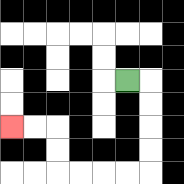{'start': '[5, 3]', 'end': '[0, 5]', 'path_directions': 'R,D,D,D,D,L,L,L,L,U,U,L,L', 'path_coordinates': '[[5, 3], [6, 3], [6, 4], [6, 5], [6, 6], [6, 7], [5, 7], [4, 7], [3, 7], [2, 7], [2, 6], [2, 5], [1, 5], [0, 5]]'}